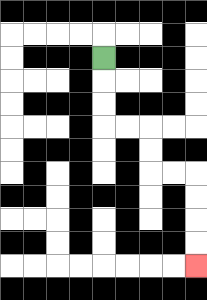{'start': '[4, 2]', 'end': '[8, 11]', 'path_directions': 'D,D,D,R,R,D,D,R,R,D,D,D,D', 'path_coordinates': '[[4, 2], [4, 3], [4, 4], [4, 5], [5, 5], [6, 5], [6, 6], [6, 7], [7, 7], [8, 7], [8, 8], [8, 9], [8, 10], [8, 11]]'}